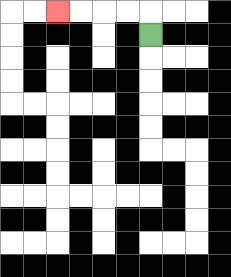{'start': '[6, 1]', 'end': '[2, 0]', 'path_directions': 'U,L,L,L,L', 'path_coordinates': '[[6, 1], [6, 0], [5, 0], [4, 0], [3, 0], [2, 0]]'}